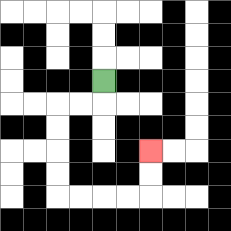{'start': '[4, 3]', 'end': '[6, 6]', 'path_directions': 'D,L,L,D,D,D,D,R,R,R,R,U,U', 'path_coordinates': '[[4, 3], [4, 4], [3, 4], [2, 4], [2, 5], [2, 6], [2, 7], [2, 8], [3, 8], [4, 8], [5, 8], [6, 8], [6, 7], [6, 6]]'}